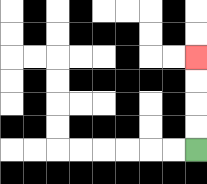{'start': '[8, 6]', 'end': '[8, 2]', 'path_directions': 'U,U,U,U', 'path_coordinates': '[[8, 6], [8, 5], [8, 4], [8, 3], [8, 2]]'}